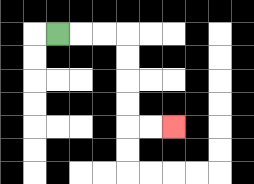{'start': '[2, 1]', 'end': '[7, 5]', 'path_directions': 'R,R,R,D,D,D,D,R,R', 'path_coordinates': '[[2, 1], [3, 1], [4, 1], [5, 1], [5, 2], [5, 3], [5, 4], [5, 5], [6, 5], [7, 5]]'}